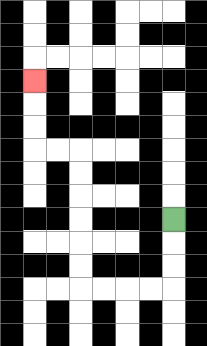{'start': '[7, 9]', 'end': '[1, 3]', 'path_directions': 'D,D,D,L,L,L,L,U,U,U,U,U,U,L,L,U,U,U', 'path_coordinates': '[[7, 9], [7, 10], [7, 11], [7, 12], [6, 12], [5, 12], [4, 12], [3, 12], [3, 11], [3, 10], [3, 9], [3, 8], [3, 7], [3, 6], [2, 6], [1, 6], [1, 5], [1, 4], [1, 3]]'}